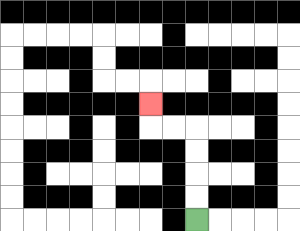{'start': '[8, 9]', 'end': '[6, 4]', 'path_directions': 'U,U,U,U,L,L,U', 'path_coordinates': '[[8, 9], [8, 8], [8, 7], [8, 6], [8, 5], [7, 5], [6, 5], [6, 4]]'}